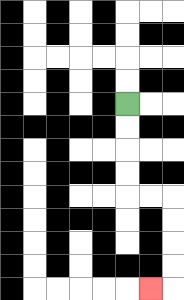{'start': '[5, 4]', 'end': '[6, 12]', 'path_directions': 'D,D,D,D,R,R,D,D,D,D,L', 'path_coordinates': '[[5, 4], [5, 5], [5, 6], [5, 7], [5, 8], [6, 8], [7, 8], [7, 9], [7, 10], [7, 11], [7, 12], [6, 12]]'}